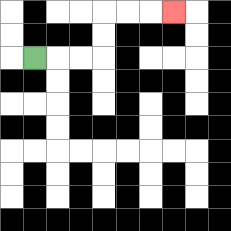{'start': '[1, 2]', 'end': '[7, 0]', 'path_directions': 'R,R,R,U,U,R,R,R', 'path_coordinates': '[[1, 2], [2, 2], [3, 2], [4, 2], [4, 1], [4, 0], [5, 0], [6, 0], [7, 0]]'}